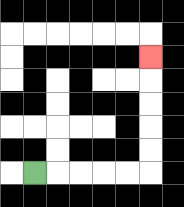{'start': '[1, 7]', 'end': '[6, 2]', 'path_directions': 'R,R,R,R,R,U,U,U,U,U', 'path_coordinates': '[[1, 7], [2, 7], [3, 7], [4, 7], [5, 7], [6, 7], [6, 6], [6, 5], [6, 4], [6, 3], [6, 2]]'}